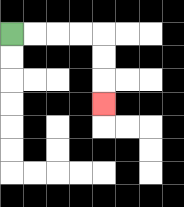{'start': '[0, 1]', 'end': '[4, 4]', 'path_directions': 'R,R,R,R,D,D,D', 'path_coordinates': '[[0, 1], [1, 1], [2, 1], [3, 1], [4, 1], [4, 2], [4, 3], [4, 4]]'}